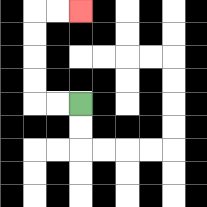{'start': '[3, 4]', 'end': '[3, 0]', 'path_directions': 'L,L,U,U,U,U,R,R', 'path_coordinates': '[[3, 4], [2, 4], [1, 4], [1, 3], [1, 2], [1, 1], [1, 0], [2, 0], [3, 0]]'}